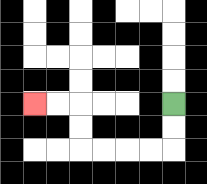{'start': '[7, 4]', 'end': '[1, 4]', 'path_directions': 'D,D,L,L,L,L,U,U,L,L', 'path_coordinates': '[[7, 4], [7, 5], [7, 6], [6, 6], [5, 6], [4, 6], [3, 6], [3, 5], [3, 4], [2, 4], [1, 4]]'}